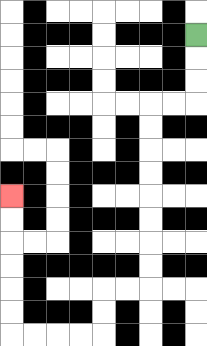{'start': '[8, 1]', 'end': '[0, 8]', 'path_directions': 'D,D,D,L,L,D,D,D,D,D,D,D,D,L,L,D,D,L,L,L,L,U,U,U,U,U,U', 'path_coordinates': '[[8, 1], [8, 2], [8, 3], [8, 4], [7, 4], [6, 4], [6, 5], [6, 6], [6, 7], [6, 8], [6, 9], [6, 10], [6, 11], [6, 12], [5, 12], [4, 12], [4, 13], [4, 14], [3, 14], [2, 14], [1, 14], [0, 14], [0, 13], [0, 12], [0, 11], [0, 10], [0, 9], [0, 8]]'}